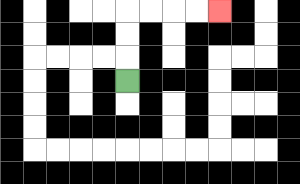{'start': '[5, 3]', 'end': '[9, 0]', 'path_directions': 'U,U,U,R,R,R,R', 'path_coordinates': '[[5, 3], [5, 2], [5, 1], [5, 0], [6, 0], [7, 0], [8, 0], [9, 0]]'}